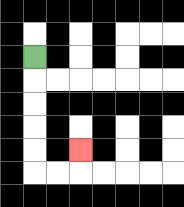{'start': '[1, 2]', 'end': '[3, 6]', 'path_directions': 'D,D,D,D,D,R,R,U', 'path_coordinates': '[[1, 2], [1, 3], [1, 4], [1, 5], [1, 6], [1, 7], [2, 7], [3, 7], [3, 6]]'}